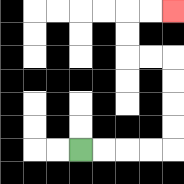{'start': '[3, 6]', 'end': '[7, 0]', 'path_directions': 'R,R,R,R,U,U,U,U,L,L,U,U,R,R', 'path_coordinates': '[[3, 6], [4, 6], [5, 6], [6, 6], [7, 6], [7, 5], [7, 4], [7, 3], [7, 2], [6, 2], [5, 2], [5, 1], [5, 0], [6, 0], [7, 0]]'}